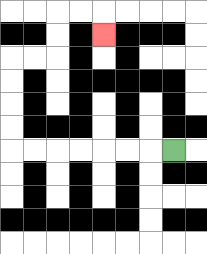{'start': '[7, 6]', 'end': '[4, 1]', 'path_directions': 'L,L,L,L,L,L,L,U,U,U,U,R,R,U,U,R,R,D', 'path_coordinates': '[[7, 6], [6, 6], [5, 6], [4, 6], [3, 6], [2, 6], [1, 6], [0, 6], [0, 5], [0, 4], [0, 3], [0, 2], [1, 2], [2, 2], [2, 1], [2, 0], [3, 0], [4, 0], [4, 1]]'}